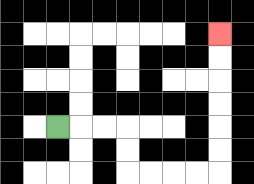{'start': '[2, 5]', 'end': '[9, 1]', 'path_directions': 'R,R,R,D,D,R,R,R,R,U,U,U,U,U,U', 'path_coordinates': '[[2, 5], [3, 5], [4, 5], [5, 5], [5, 6], [5, 7], [6, 7], [7, 7], [8, 7], [9, 7], [9, 6], [9, 5], [9, 4], [9, 3], [9, 2], [9, 1]]'}